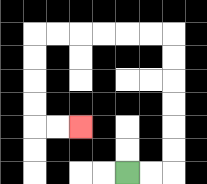{'start': '[5, 7]', 'end': '[3, 5]', 'path_directions': 'R,R,U,U,U,U,U,U,L,L,L,L,L,L,D,D,D,D,R,R', 'path_coordinates': '[[5, 7], [6, 7], [7, 7], [7, 6], [7, 5], [7, 4], [7, 3], [7, 2], [7, 1], [6, 1], [5, 1], [4, 1], [3, 1], [2, 1], [1, 1], [1, 2], [1, 3], [1, 4], [1, 5], [2, 5], [3, 5]]'}